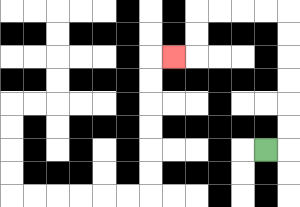{'start': '[11, 6]', 'end': '[7, 2]', 'path_directions': 'R,U,U,U,U,U,U,L,L,L,L,D,D,L', 'path_coordinates': '[[11, 6], [12, 6], [12, 5], [12, 4], [12, 3], [12, 2], [12, 1], [12, 0], [11, 0], [10, 0], [9, 0], [8, 0], [8, 1], [8, 2], [7, 2]]'}